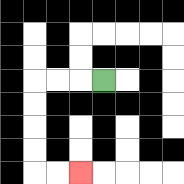{'start': '[4, 3]', 'end': '[3, 7]', 'path_directions': 'L,L,L,D,D,D,D,R,R', 'path_coordinates': '[[4, 3], [3, 3], [2, 3], [1, 3], [1, 4], [1, 5], [1, 6], [1, 7], [2, 7], [3, 7]]'}